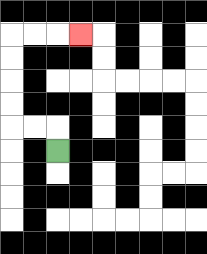{'start': '[2, 6]', 'end': '[3, 1]', 'path_directions': 'U,L,L,U,U,U,U,R,R,R', 'path_coordinates': '[[2, 6], [2, 5], [1, 5], [0, 5], [0, 4], [0, 3], [0, 2], [0, 1], [1, 1], [2, 1], [3, 1]]'}